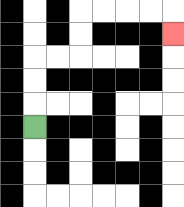{'start': '[1, 5]', 'end': '[7, 1]', 'path_directions': 'U,U,U,R,R,U,U,R,R,R,R,D', 'path_coordinates': '[[1, 5], [1, 4], [1, 3], [1, 2], [2, 2], [3, 2], [3, 1], [3, 0], [4, 0], [5, 0], [6, 0], [7, 0], [7, 1]]'}